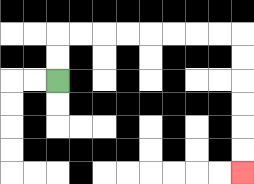{'start': '[2, 3]', 'end': '[10, 7]', 'path_directions': 'U,U,R,R,R,R,R,R,R,R,D,D,D,D,D,D', 'path_coordinates': '[[2, 3], [2, 2], [2, 1], [3, 1], [4, 1], [5, 1], [6, 1], [7, 1], [8, 1], [9, 1], [10, 1], [10, 2], [10, 3], [10, 4], [10, 5], [10, 6], [10, 7]]'}